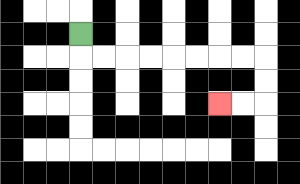{'start': '[3, 1]', 'end': '[9, 4]', 'path_directions': 'D,R,R,R,R,R,R,R,R,D,D,L,L', 'path_coordinates': '[[3, 1], [3, 2], [4, 2], [5, 2], [6, 2], [7, 2], [8, 2], [9, 2], [10, 2], [11, 2], [11, 3], [11, 4], [10, 4], [9, 4]]'}